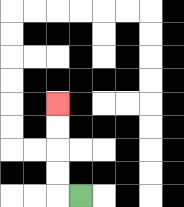{'start': '[3, 8]', 'end': '[2, 4]', 'path_directions': 'L,U,U,U,U', 'path_coordinates': '[[3, 8], [2, 8], [2, 7], [2, 6], [2, 5], [2, 4]]'}